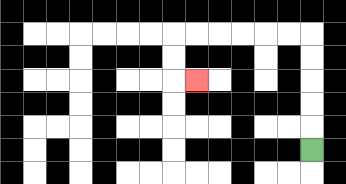{'start': '[13, 6]', 'end': '[8, 3]', 'path_directions': 'U,U,U,U,U,L,L,L,L,L,L,D,D,R', 'path_coordinates': '[[13, 6], [13, 5], [13, 4], [13, 3], [13, 2], [13, 1], [12, 1], [11, 1], [10, 1], [9, 1], [8, 1], [7, 1], [7, 2], [7, 3], [8, 3]]'}